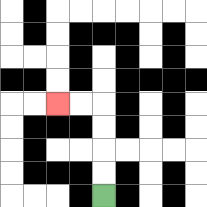{'start': '[4, 8]', 'end': '[2, 4]', 'path_directions': 'U,U,U,U,L,L', 'path_coordinates': '[[4, 8], [4, 7], [4, 6], [4, 5], [4, 4], [3, 4], [2, 4]]'}